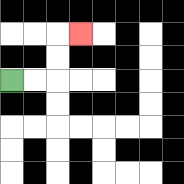{'start': '[0, 3]', 'end': '[3, 1]', 'path_directions': 'R,R,U,U,R', 'path_coordinates': '[[0, 3], [1, 3], [2, 3], [2, 2], [2, 1], [3, 1]]'}